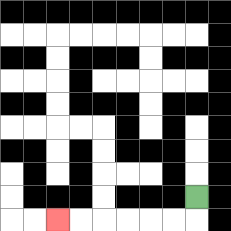{'start': '[8, 8]', 'end': '[2, 9]', 'path_directions': 'D,L,L,L,L,L,L', 'path_coordinates': '[[8, 8], [8, 9], [7, 9], [6, 9], [5, 9], [4, 9], [3, 9], [2, 9]]'}